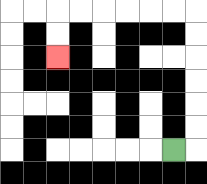{'start': '[7, 6]', 'end': '[2, 2]', 'path_directions': 'R,U,U,U,U,U,U,L,L,L,L,L,L,D,D', 'path_coordinates': '[[7, 6], [8, 6], [8, 5], [8, 4], [8, 3], [8, 2], [8, 1], [8, 0], [7, 0], [6, 0], [5, 0], [4, 0], [3, 0], [2, 0], [2, 1], [2, 2]]'}